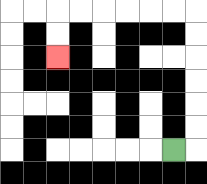{'start': '[7, 6]', 'end': '[2, 2]', 'path_directions': 'R,U,U,U,U,U,U,L,L,L,L,L,L,D,D', 'path_coordinates': '[[7, 6], [8, 6], [8, 5], [8, 4], [8, 3], [8, 2], [8, 1], [8, 0], [7, 0], [6, 0], [5, 0], [4, 0], [3, 0], [2, 0], [2, 1], [2, 2]]'}